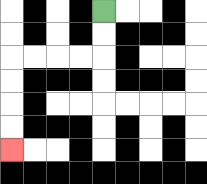{'start': '[4, 0]', 'end': '[0, 6]', 'path_directions': 'D,D,L,L,L,L,D,D,D,D', 'path_coordinates': '[[4, 0], [4, 1], [4, 2], [3, 2], [2, 2], [1, 2], [0, 2], [0, 3], [0, 4], [0, 5], [0, 6]]'}